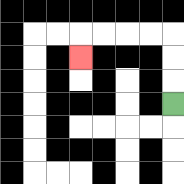{'start': '[7, 4]', 'end': '[3, 2]', 'path_directions': 'U,U,U,L,L,L,L,D', 'path_coordinates': '[[7, 4], [7, 3], [7, 2], [7, 1], [6, 1], [5, 1], [4, 1], [3, 1], [3, 2]]'}